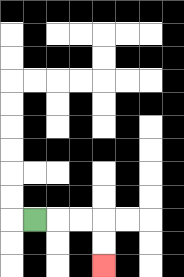{'start': '[1, 9]', 'end': '[4, 11]', 'path_directions': 'R,R,R,D,D', 'path_coordinates': '[[1, 9], [2, 9], [3, 9], [4, 9], [4, 10], [4, 11]]'}